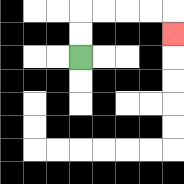{'start': '[3, 2]', 'end': '[7, 1]', 'path_directions': 'U,U,R,R,R,R,D', 'path_coordinates': '[[3, 2], [3, 1], [3, 0], [4, 0], [5, 0], [6, 0], [7, 0], [7, 1]]'}